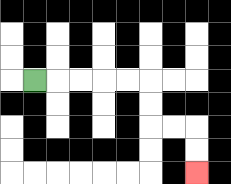{'start': '[1, 3]', 'end': '[8, 7]', 'path_directions': 'R,R,R,R,R,D,D,R,R,D,D', 'path_coordinates': '[[1, 3], [2, 3], [3, 3], [4, 3], [5, 3], [6, 3], [6, 4], [6, 5], [7, 5], [8, 5], [8, 6], [8, 7]]'}